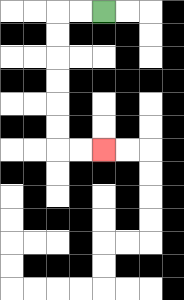{'start': '[4, 0]', 'end': '[4, 6]', 'path_directions': 'L,L,D,D,D,D,D,D,R,R', 'path_coordinates': '[[4, 0], [3, 0], [2, 0], [2, 1], [2, 2], [2, 3], [2, 4], [2, 5], [2, 6], [3, 6], [4, 6]]'}